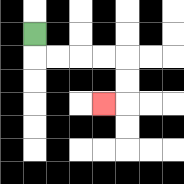{'start': '[1, 1]', 'end': '[4, 4]', 'path_directions': 'D,R,R,R,R,D,D,L', 'path_coordinates': '[[1, 1], [1, 2], [2, 2], [3, 2], [4, 2], [5, 2], [5, 3], [5, 4], [4, 4]]'}